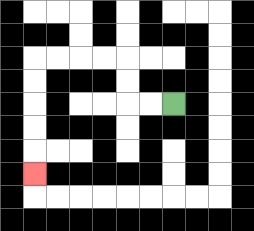{'start': '[7, 4]', 'end': '[1, 7]', 'path_directions': 'L,L,U,U,L,L,L,L,D,D,D,D,D', 'path_coordinates': '[[7, 4], [6, 4], [5, 4], [5, 3], [5, 2], [4, 2], [3, 2], [2, 2], [1, 2], [1, 3], [1, 4], [1, 5], [1, 6], [1, 7]]'}